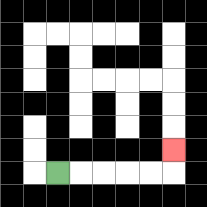{'start': '[2, 7]', 'end': '[7, 6]', 'path_directions': 'R,R,R,R,R,U', 'path_coordinates': '[[2, 7], [3, 7], [4, 7], [5, 7], [6, 7], [7, 7], [7, 6]]'}